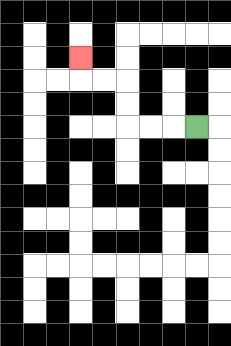{'start': '[8, 5]', 'end': '[3, 2]', 'path_directions': 'L,L,L,U,U,L,L,U', 'path_coordinates': '[[8, 5], [7, 5], [6, 5], [5, 5], [5, 4], [5, 3], [4, 3], [3, 3], [3, 2]]'}